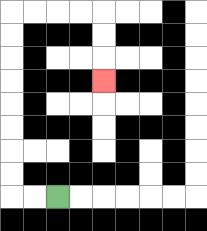{'start': '[2, 8]', 'end': '[4, 3]', 'path_directions': 'L,L,U,U,U,U,U,U,U,U,R,R,R,R,D,D,D', 'path_coordinates': '[[2, 8], [1, 8], [0, 8], [0, 7], [0, 6], [0, 5], [0, 4], [0, 3], [0, 2], [0, 1], [0, 0], [1, 0], [2, 0], [3, 0], [4, 0], [4, 1], [4, 2], [4, 3]]'}